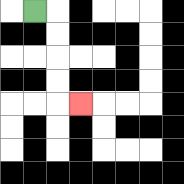{'start': '[1, 0]', 'end': '[3, 4]', 'path_directions': 'R,D,D,D,D,R', 'path_coordinates': '[[1, 0], [2, 0], [2, 1], [2, 2], [2, 3], [2, 4], [3, 4]]'}